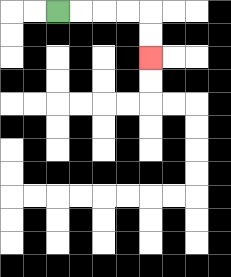{'start': '[2, 0]', 'end': '[6, 2]', 'path_directions': 'R,R,R,R,D,D', 'path_coordinates': '[[2, 0], [3, 0], [4, 0], [5, 0], [6, 0], [6, 1], [6, 2]]'}